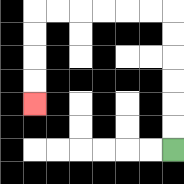{'start': '[7, 6]', 'end': '[1, 4]', 'path_directions': 'U,U,U,U,U,U,L,L,L,L,L,L,D,D,D,D', 'path_coordinates': '[[7, 6], [7, 5], [7, 4], [7, 3], [7, 2], [7, 1], [7, 0], [6, 0], [5, 0], [4, 0], [3, 0], [2, 0], [1, 0], [1, 1], [1, 2], [1, 3], [1, 4]]'}